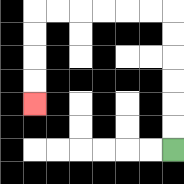{'start': '[7, 6]', 'end': '[1, 4]', 'path_directions': 'U,U,U,U,U,U,L,L,L,L,L,L,D,D,D,D', 'path_coordinates': '[[7, 6], [7, 5], [7, 4], [7, 3], [7, 2], [7, 1], [7, 0], [6, 0], [5, 0], [4, 0], [3, 0], [2, 0], [1, 0], [1, 1], [1, 2], [1, 3], [1, 4]]'}